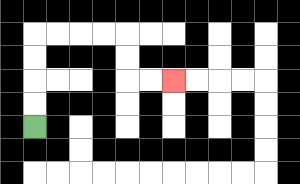{'start': '[1, 5]', 'end': '[7, 3]', 'path_directions': 'U,U,U,U,R,R,R,R,D,D,R,R', 'path_coordinates': '[[1, 5], [1, 4], [1, 3], [1, 2], [1, 1], [2, 1], [3, 1], [4, 1], [5, 1], [5, 2], [5, 3], [6, 3], [7, 3]]'}